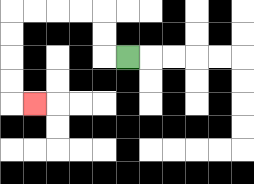{'start': '[5, 2]', 'end': '[1, 4]', 'path_directions': 'L,U,U,L,L,L,L,D,D,D,D,R', 'path_coordinates': '[[5, 2], [4, 2], [4, 1], [4, 0], [3, 0], [2, 0], [1, 0], [0, 0], [0, 1], [0, 2], [0, 3], [0, 4], [1, 4]]'}